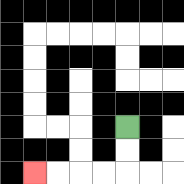{'start': '[5, 5]', 'end': '[1, 7]', 'path_directions': 'D,D,L,L,L,L', 'path_coordinates': '[[5, 5], [5, 6], [5, 7], [4, 7], [3, 7], [2, 7], [1, 7]]'}